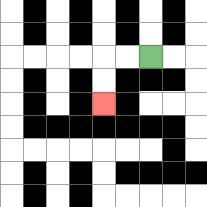{'start': '[6, 2]', 'end': '[4, 4]', 'path_directions': 'L,L,D,D', 'path_coordinates': '[[6, 2], [5, 2], [4, 2], [4, 3], [4, 4]]'}